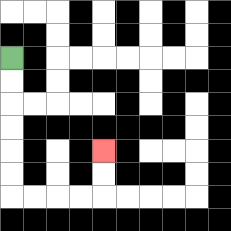{'start': '[0, 2]', 'end': '[4, 6]', 'path_directions': 'D,D,D,D,D,D,R,R,R,R,U,U', 'path_coordinates': '[[0, 2], [0, 3], [0, 4], [0, 5], [0, 6], [0, 7], [0, 8], [1, 8], [2, 8], [3, 8], [4, 8], [4, 7], [4, 6]]'}